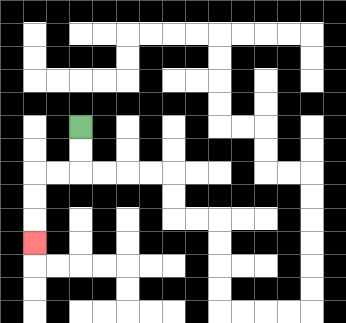{'start': '[3, 5]', 'end': '[1, 10]', 'path_directions': 'D,D,L,L,D,D,D', 'path_coordinates': '[[3, 5], [3, 6], [3, 7], [2, 7], [1, 7], [1, 8], [1, 9], [1, 10]]'}